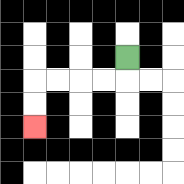{'start': '[5, 2]', 'end': '[1, 5]', 'path_directions': 'D,L,L,L,L,D,D', 'path_coordinates': '[[5, 2], [5, 3], [4, 3], [3, 3], [2, 3], [1, 3], [1, 4], [1, 5]]'}